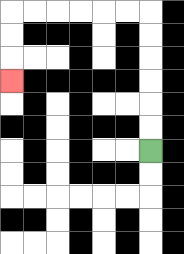{'start': '[6, 6]', 'end': '[0, 3]', 'path_directions': 'U,U,U,U,U,U,L,L,L,L,L,L,D,D,D', 'path_coordinates': '[[6, 6], [6, 5], [6, 4], [6, 3], [6, 2], [6, 1], [6, 0], [5, 0], [4, 0], [3, 0], [2, 0], [1, 0], [0, 0], [0, 1], [0, 2], [0, 3]]'}